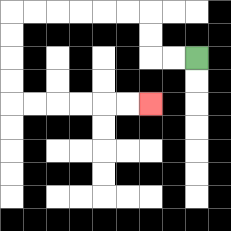{'start': '[8, 2]', 'end': '[6, 4]', 'path_directions': 'L,L,U,U,L,L,L,L,L,L,D,D,D,D,R,R,R,R,R,R', 'path_coordinates': '[[8, 2], [7, 2], [6, 2], [6, 1], [6, 0], [5, 0], [4, 0], [3, 0], [2, 0], [1, 0], [0, 0], [0, 1], [0, 2], [0, 3], [0, 4], [1, 4], [2, 4], [3, 4], [4, 4], [5, 4], [6, 4]]'}